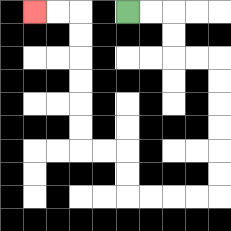{'start': '[5, 0]', 'end': '[1, 0]', 'path_directions': 'R,R,D,D,R,R,D,D,D,D,D,D,L,L,L,L,U,U,L,L,U,U,U,U,U,U,L,L', 'path_coordinates': '[[5, 0], [6, 0], [7, 0], [7, 1], [7, 2], [8, 2], [9, 2], [9, 3], [9, 4], [9, 5], [9, 6], [9, 7], [9, 8], [8, 8], [7, 8], [6, 8], [5, 8], [5, 7], [5, 6], [4, 6], [3, 6], [3, 5], [3, 4], [3, 3], [3, 2], [3, 1], [3, 0], [2, 0], [1, 0]]'}